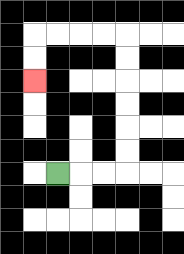{'start': '[2, 7]', 'end': '[1, 3]', 'path_directions': 'R,R,R,U,U,U,U,U,U,L,L,L,L,D,D', 'path_coordinates': '[[2, 7], [3, 7], [4, 7], [5, 7], [5, 6], [5, 5], [5, 4], [5, 3], [5, 2], [5, 1], [4, 1], [3, 1], [2, 1], [1, 1], [1, 2], [1, 3]]'}